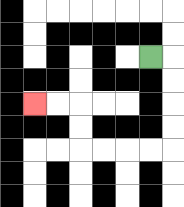{'start': '[6, 2]', 'end': '[1, 4]', 'path_directions': 'R,D,D,D,D,L,L,L,L,U,U,L,L', 'path_coordinates': '[[6, 2], [7, 2], [7, 3], [7, 4], [7, 5], [7, 6], [6, 6], [5, 6], [4, 6], [3, 6], [3, 5], [3, 4], [2, 4], [1, 4]]'}